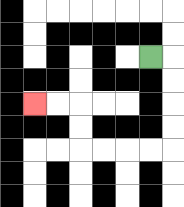{'start': '[6, 2]', 'end': '[1, 4]', 'path_directions': 'R,D,D,D,D,L,L,L,L,U,U,L,L', 'path_coordinates': '[[6, 2], [7, 2], [7, 3], [7, 4], [7, 5], [7, 6], [6, 6], [5, 6], [4, 6], [3, 6], [3, 5], [3, 4], [2, 4], [1, 4]]'}